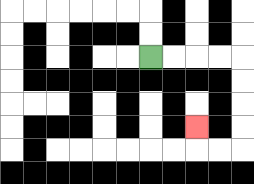{'start': '[6, 2]', 'end': '[8, 5]', 'path_directions': 'R,R,R,R,D,D,D,D,L,L,U', 'path_coordinates': '[[6, 2], [7, 2], [8, 2], [9, 2], [10, 2], [10, 3], [10, 4], [10, 5], [10, 6], [9, 6], [8, 6], [8, 5]]'}